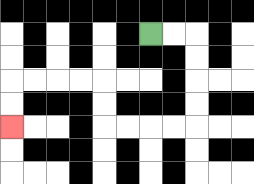{'start': '[6, 1]', 'end': '[0, 5]', 'path_directions': 'R,R,D,D,D,D,L,L,L,L,U,U,L,L,L,L,D,D', 'path_coordinates': '[[6, 1], [7, 1], [8, 1], [8, 2], [8, 3], [8, 4], [8, 5], [7, 5], [6, 5], [5, 5], [4, 5], [4, 4], [4, 3], [3, 3], [2, 3], [1, 3], [0, 3], [0, 4], [0, 5]]'}